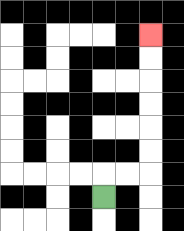{'start': '[4, 8]', 'end': '[6, 1]', 'path_directions': 'U,R,R,U,U,U,U,U,U', 'path_coordinates': '[[4, 8], [4, 7], [5, 7], [6, 7], [6, 6], [6, 5], [6, 4], [6, 3], [6, 2], [6, 1]]'}